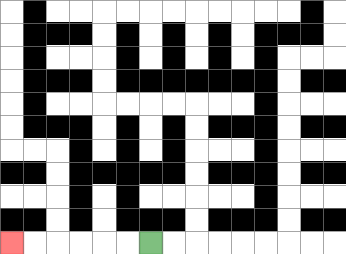{'start': '[6, 10]', 'end': '[0, 10]', 'path_directions': 'L,L,L,L,L,L', 'path_coordinates': '[[6, 10], [5, 10], [4, 10], [3, 10], [2, 10], [1, 10], [0, 10]]'}